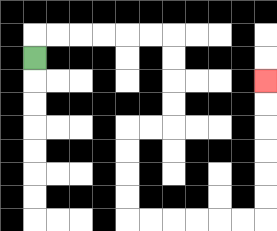{'start': '[1, 2]', 'end': '[11, 3]', 'path_directions': 'U,R,R,R,R,R,R,D,D,D,D,L,L,D,D,D,D,R,R,R,R,R,R,U,U,U,U,U,U', 'path_coordinates': '[[1, 2], [1, 1], [2, 1], [3, 1], [4, 1], [5, 1], [6, 1], [7, 1], [7, 2], [7, 3], [7, 4], [7, 5], [6, 5], [5, 5], [5, 6], [5, 7], [5, 8], [5, 9], [6, 9], [7, 9], [8, 9], [9, 9], [10, 9], [11, 9], [11, 8], [11, 7], [11, 6], [11, 5], [11, 4], [11, 3]]'}